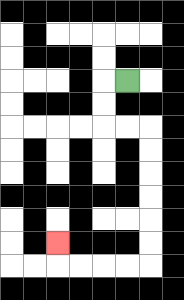{'start': '[5, 3]', 'end': '[2, 10]', 'path_directions': 'L,D,D,R,R,D,D,D,D,D,D,L,L,L,L,U', 'path_coordinates': '[[5, 3], [4, 3], [4, 4], [4, 5], [5, 5], [6, 5], [6, 6], [6, 7], [6, 8], [6, 9], [6, 10], [6, 11], [5, 11], [4, 11], [3, 11], [2, 11], [2, 10]]'}